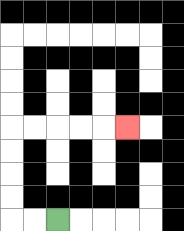{'start': '[2, 9]', 'end': '[5, 5]', 'path_directions': 'L,L,U,U,U,U,R,R,R,R,R', 'path_coordinates': '[[2, 9], [1, 9], [0, 9], [0, 8], [0, 7], [0, 6], [0, 5], [1, 5], [2, 5], [3, 5], [4, 5], [5, 5]]'}